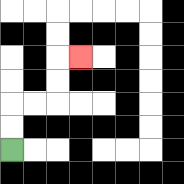{'start': '[0, 6]', 'end': '[3, 2]', 'path_directions': 'U,U,R,R,U,U,R', 'path_coordinates': '[[0, 6], [0, 5], [0, 4], [1, 4], [2, 4], [2, 3], [2, 2], [3, 2]]'}